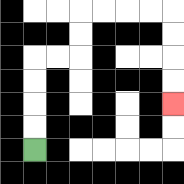{'start': '[1, 6]', 'end': '[7, 4]', 'path_directions': 'U,U,U,U,R,R,U,U,R,R,R,R,D,D,D,D', 'path_coordinates': '[[1, 6], [1, 5], [1, 4], [1, 3], [1, 2], [2, 2], [3, 2], [3, 1], [3, 0], [4, 0], [5, 0], [6, 0], [7, 0], [7, 1], [7, 2], [7, 3], [7, 4]]'}